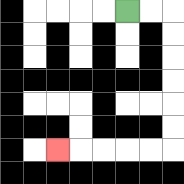{'start': '[5, 0]', 'end': '[2, 6]', 'path_directions': 'R,R,D,D,D,D,D,D,L,L,L,L,L', 'path_coordinates': '[[5, 0], [6, 0], [7, 0], [7, 1], [7, 2], [7, 3], [7, 4], [7, 5], [7, 6], [6, 6], [5, 6], [4, 6], [3, 6], [2, 6]]'}